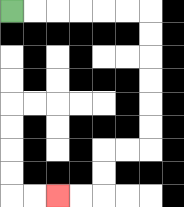{'start': '[0, 0]', 'end': '[2, 8]', 'path_directions': 'R,R,R,R,R,R,D,D,D,D,D,D,L,L,D,D,L,L', 'path_coordinates': '[[0, 0], [1, 0], [2, 0], [3, 0], [4, 0], [5, 0], [6, 0], [6, 1], [6, 2], [6, 3], [6, 4], [6, 5], [6, 6], [5, 6], [4, 6], [4, 7], [4, 8], [3, 8], [2, 8]]'}